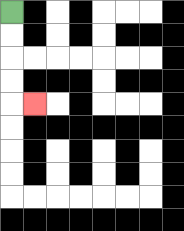{'start': '[0, 0]', 'end': '[1, 4]', 'path_directions': 'D,D,D,D,R', 'path_coordinates': '[[0, 0], [0, 1], [0, 2], [0, 3], [0, 4], [1, 4]]'}